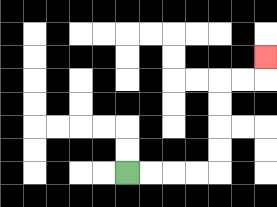{'start': '[5, 7]', 'end': '[11, 2]', 'path_directions': 'R,R,R,R,U,U,U,U,R,R,U', 'path_coordinates': '[[5, 7], [6, 7], [7, 7], [8, 7], [9, 7], [9, 6], [9, 5], [9, 4], [9, 3], [10, 3], [11, 3], [11, 2]]'}